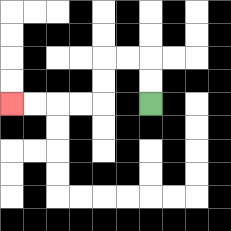{'start': '[6, 4]', 'end': '[0, 4]', 'path_directions': 'U,U,L,L,D,D,L,L,L,L', 'path_coordinates': '[[6, 4], [6, 3], [6, 2], [5, 2], [4, 2], [4, 3], [4, 4], [3, 4], [2, 4], [1, 4], [0, 4]]'}